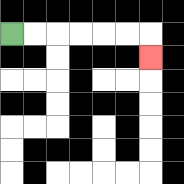{'start': '[0, 1]', 'end': '[6, 2]', 'path_directions': 'R,R,R,R,R,R,D', 'path_coordinates': '[[0, 1], [1, 1], [2, 1], [3, 1], [4, 1], [5, 1], [6, 1], [6, 2]]'}